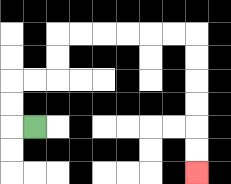{'start': '[1, 5]', 'end': '[8, 7]', 'path_directions': 'L,U,U,R,R,U,U,R,R,R,R,R,R,D,D,D,D,D,D', 'path_coordinates': '[[1, 5], [0, 5], [0, 4], [0, 3], [1, 3], [2, 3], [2, 2], [2, 1], [3, 1], [4, 1], [5, 1], [6, 1], [7, 1], [8, 1], [8, 2], [8, 3], [8, 4], [8, 5], [8, 6], [8, 7]]'}